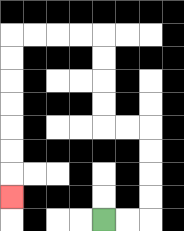{'start': '[4, 9]', 'end': '[0, 8]', 'path_directions': 'R,R,U,U,U,U,L,L,U,U,U,U,L,L,L,L,D,D,D,D,D,D,D', 'path_coordinates': '[[4, 9], [5, 9], [6, 9], [6, 8], [6, 7], [6, 6], [6, 5], [5, 5], [4, 5], [4, 4], [4, 3], [4, 2], [4, 1], [3, 1], [2, 1], [1, 1], [0, 1], [0, 2], [0, 3], [0, 4], [0, 5], [0, 6], [0, 7], [0, 8]]'}